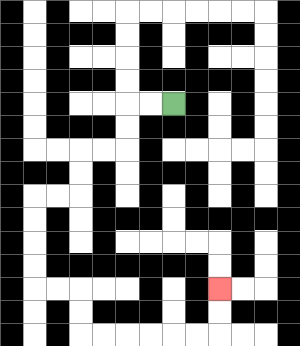{'start': '[7, 4]', 'end': '[9, 12]', 'path_directions': 'L,L,D,D,L,L,D,D,L,L,D,D,D,D,R,R,D,D,R,R,R,R,R,R,U,U', 'path_coordinates': '[[7, 4], [6, 4], [5, 4], [5, 5], [5, 6], [4, 6], [3, 6], [3, 7], [3, 8], [2, 8], [1, 8], [1, 9], [1, 10], [1, 11], [1, 12], [2, 12], [3, 12], [3, 13], [3, 14], [4, 14], [5, 14], [6, 14], [7, 14], [8, 14], [9, 14], [9, 13], [9, 12]]'}